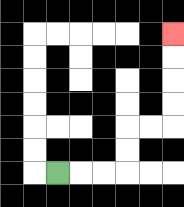{'start': '[2, 7]', 'end': '[7, 1]', 'path_directions': 'R,R,R,U,U,R,R,U,U,U,U', 'path_coordinates': '[[2, 7], [3, 7], [4, 7], [5, 7], [5, 6], [5, 5], [6, 5], [7, 5], [7, 4], [7, 3], [7, 2], [7, 1]]'}